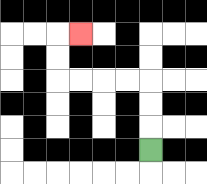{'start': '[6, 6]', 'end': '[3, 1]', 'path_directions': 'U,U,U,L,L,L,L,U,U,R', 'path_coordinates': '[[6, 6], [6, 5], [6, 4], [6, 3], [5, 3], [4, 3], [3, 3], [2, 3], [2, 2], [2, 1], [3, 1]]'}